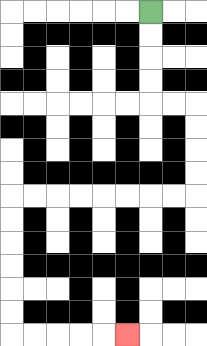{'start': '[6, 0]', 'end': '[5, 14]', 'path_directions': 'D,D,D,D,R,R,D,D,D,D,L,L,L,L,L,L,L,L,D,D,D,D,D,D,R,R,R,R,R', 'path_coordinates': '[[6, 0], [6, 1], [6, 2], [6, 3], [6, 4], [7, 4], [8, 4], [8, 5], [8, 6], [8, 7], [8, 8], [7, 8], [6, 8], [5, 8], [4, 8], [3, 8], [2, 8], [1, 8], [0, 8], [0, 9], [0, 10], [0, 11], [0, 12], [0, 13], [0, 14], [1, 14], [2, 14], [3, 14], [4, 14], [5, 14]]'}